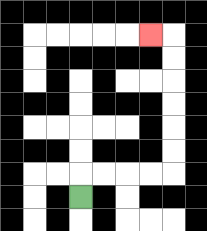{'start': '[3, 8]', 'end': '[6, 1]', 'path_directions': 'U,R,R,R,R,U,U,U,U,U,U,L', 'path_coordinates': '[[3, 8], [3, 7], [4, 7], [5, 7], [6, 7], [7, 7], [7, 6], [7, 5], [7, 4], [7, 3], [7, 2], [7, 1], [6, 1]]'}